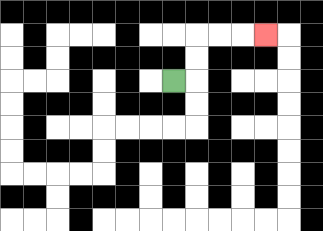{'start': '[7, 3]', 'end': '[11, 1]', 'path_directions': 'R,U,U,R,R,R', 'path_coordinates': '[[7, 3], [8, 3], [8, 2], [8, 1], [9, 1], [10, 1], [11, 1]]'}